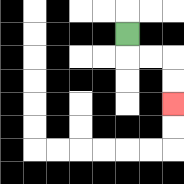{'start': '[5, 1]', 'end': '[7, 4]', 'path_directions': 'D,R,R,D,D', 'path_coordinates': '[[5, 1], [5, 2], [6, 2], [7, 2], [7, 3], [7, 4]]'}